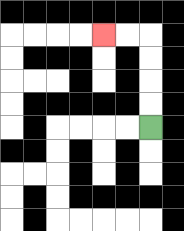{'start': '[6, 5]', 'end': '[4, 1]', 'path_directions': 'U,U,U,U,L,L', 'path_coordinates': '[[6, 5], [6, 4], [6, 3], [6, 2], [6, 1], [5, 1], [4, 1]]'}